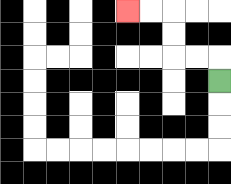{'start': '[9, 3]', 'end': '[5, 0]', 'path_directions': 'U,L,L,U,U,L,L', 'path_coordinates': '[[9, 3], [9, 2], [8, 2], [7, 2], [7, 1], [7, 0], [6, 0], [5, 0]]'}